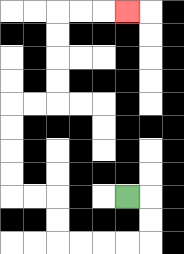{'start': '[5, 8]', 'end': '[5, 0]', 'path_directions': 'R,D,D,L,L,L,L,U,U,L,L,U,U,U,U,R,R,U,U,U,U,R,R,R', 'path_coordinates': '[[5, 8], [6, 8], [6, 9], [6, 10], [5, 10], [4, 10], [3, 10], [2, 10], [2, 9], [2, 8], [1, 8], [0, 8], [0, 7], [0, 6], [0, 5], [0, 4], [1, 4], [2, 4], [2, 3], [2, 2], [2, 1], [2, 0], [3, 0], [4, 0], [5, 0]]'}